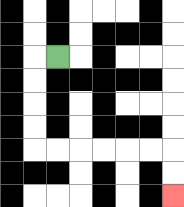{'start': '[2, 2]', 'end': '[7, 8]', 'path_directions': 'L,D,D,D,D,R,R,R,R,R,R,D,D', 'path_coordinates': '[[2, 2], [1, 2], [1, 3], [1, 4], [1, 5], [1, 6], [2, 6], [3, 6], [4, 6], [5, 6], [6, 6], [7, 6], [7, 7], [7, 8]]'}